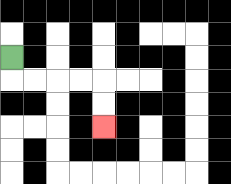{'start': '[0, 2]', 'end': '[4, 5]', 'path_directions': 'D,R,R,R,R,D,D', 'path_coordinates': '[[0, 2], [0, 3], [1, 3], [2, 3], [3, 3], [4, 3], [4, 4], [4, 5]]'}